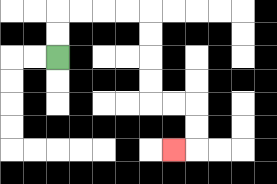{'start': '[2, 2]', 'end': '[7, 6]', 'path_directions': 'U,U,R,R,R,R,D,D,D,D,R,R,D,D,L', 'path_coordinates': '[[2, 2], [2, 1], [2, 0], [3, 0], [4, 0], [5, 0], [6, 0], [6, 1], [6, 2], [6, 3], [6, 4], [7, 4], [8, 4], [8, 5], [8, 6], [7, 6]]'}